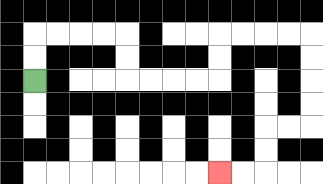{'start': '[1, 3]', 'end': '[9, 7]', 'path_directions': 'U,U,R,R,R,R,D,D,R,R,R,R,U,U,R,R,R,R,D,D,D,D,L,L,D,D,L,L', 'path_coordinates': '[[1, 3], [1, 2], [1, 1], [2, 1], [3, 1], [4, 1], [5, 1], [5, 2], [5, 3], [6, 3], [7, 3], [8, 3], [9, 3], [9, 2], [9, 1], [10, 1], [11, 1], [12, 1], [13, 1], [13, 2], [13, 3], [13, 4], [13, 5], [12, 5], [11, 5], [11, 6], [11, 7], [10, 7], [9, 7]]'}